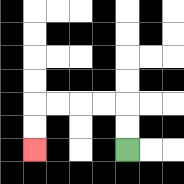{'start': '[5, 6]', 'end': '[1, 6]', 'path_directions': 'U,U,L,L,L,L,D,D', 'path_coordinates': '[[5, 6], [5, 5], [5, 4], [4, 4], [3, 4], [2, 4], [1, 4], [1, 5], [1, 6]]'}